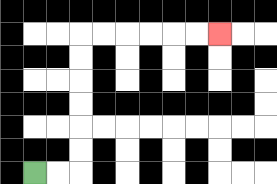{'start': '[1, 7]', 'end': '[9, 1]', 'path_directions': 'R,R,U,U,U,U,U,U,R,R,R,R,R,R', 'path_coordinates': '[[1, 7], [2, 7], [3, 7], [3, 6], [3, 5], [3, 4], [3, 3], [3, 2], [3, 1], [4, 1], [5, 1], [6, 1], [7, 1], [8, 1], [9, 1]]'}